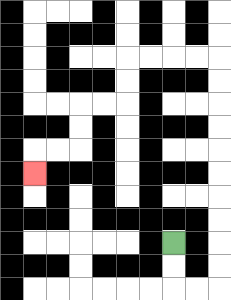{'start': '[7, 10]', 'end': '[1, 7]', 'path_directions': 'D,D,R,R,U,U,U,U,U,U,U,U,U,U,L,L,L,L,D,D,L,L,D,D,L,L,D', 'path_coordinates': '[[7, 10], [7, 11], [7, 12], [8, 12], [9, 12], [9, 11], [9, 10], [9, 9], [9, 8], [9, 7], [9, 6], [9, 5], [9, 4], [9, 3], [9, 2], [8, 2], [7, 2], [6, 2], [5, 2], [5, 3], [5, 4], [4, 4], [3, 4], [3, 5], [3, 6], [2, 6], [1, 6], [1, 7]]'}